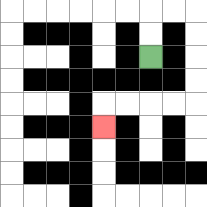{'start': '[6, 2]', 'end': '[4, 5]', 'path_directions': 'U,U,R,R,D,D,D,D,L,L,L,L,D', 'path_coordinates': '[[6, 2], [6, 1], [6, 0], [7, 0], [8, 0], [8, 1], [8, 2], [8, 3], [8, 4], [7, 4], [6, 4], [5, 4], [4, 4], [4, 5]]'}